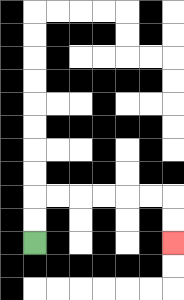{'start': '[1, 10]', 'end': '[7, 10]', 'path_directions': 'U,U,R,R,R,R,R,R,D,D', 'path_coordinates': '[[1, 10], [1, 9], [1, 8], [2, 8], [3, 8], [4, 8], [5, 8], [6, 8], [7, 8], [7, 9], [7, 10]]'}